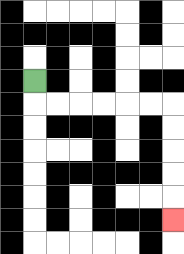{'start': '[1, 3]', 'end': '[7, 9]', 'path_directions': 'D,R,R,R,R,R,R,D,D,D,D,D', 'path_coordinates': '[[1, 3], [1, 4], [2, 4], [3, 4], [4, 4], [5, 4], [6, 4], [7, 4], [7, 5], [7, 6], [7, 7], [7, 8], [7, 9]]'}